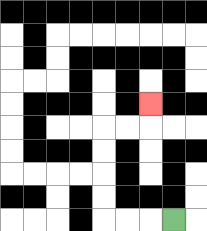{'start': '[7, 9]', 'end': '[6, 4]', 'path_directions': 'L,L,L,U,U,U,U,R,R,U', 'path_coordinates': '[[7, 9], [6, 9], [5, 9], [4, 9], [4, 8], [4, 7], [4, 6], [4, 5], [5, 5], [6, 5], [6, 4]]'}